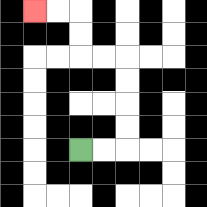{'start': '[3, 6]', 'end': '[1, 0]', 'path_directions': 'R,R,U,U,U,U,L,L,U,U,L,L', 'path_coordinates': '[[3, 6], [4, 6], [5, 6], [5, 5], [5, 4], [5, 3], [5, 2], [4, 2], [3, 2], [3, 1], [3, 0], [2, 0], [1, 0]]'}